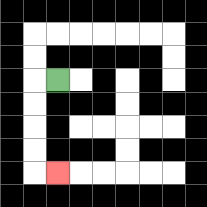{'start': '[2, 3]', 'end': '[2, 7]', 'path_directions': 'L,D,D,D,D,R', 'path_coordinates': '[[2, 3], [1, 3], [1, 4], [1, 5], [1, 6], [1, 7], [2, 7]]'}